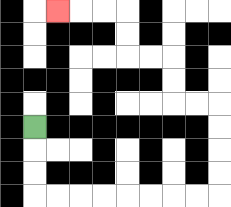{'start': '[1, 5]', 'end': '[2, 0]', 'path_directions': 'D,D,D,R,R,R,R,R,R,R,R,U,U,U,U,L,L,U,U,L,L,U,U,L,L,L', 'path_coordinates': '[[1, 5], [1, 6], [1, 7], [1, 8], [2, 8], [3, 8], [4, 8], [5, 8], [6, 8], [7, 8], [8, 8], [9, 8], [9, 7], [9, 6], [9, 5], [9, 4], [8, 4], [7, 4], [7, 3], [7, 2], [6, 2], [5, 2], [5, 1], [5, 0], [4, 0], [3, 0], [2, 0]]'}